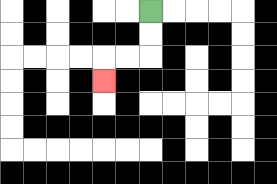{'start': '[6, 0]', 'end': '[4, 3]', 'path_directions': 'D,D,L,L,D', 'path_coordinates': '[[6, 0], [6, 1], [6, 2], [5, 2], [4, 2], [4, 3]]'}